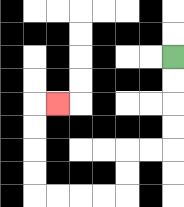{'start': '[7, 2]', 'end': '[2, 4]', 'path_directions': 'D,D,D,D,L,L,D,D,L,L,L,L,U,U,U,U,R', 'path_coordinates': '[[7, 2], [7, 3], [7, 4], [7, 5], [7, 6], [6, 6], [5, 6], [5, 7], [5, 8], [4, 8], [3, 8], [2, 8], [1, 8], [1, 7], [1, 6], [1, 5], [1, 4], [2, 4]]'}